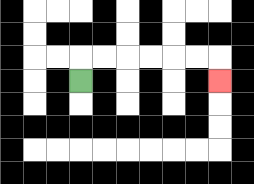{'start': '[3, 3]', 'end': '[9, 3]', 'path_directions': 'U,R,R,R,R,R,R,D', 'path_coordinates': '[[3, 3], [3, 2], [4, 2], [5, 2], [6, 2], [7, 2], [8, 2], [9, 2], [9, 3]]'}